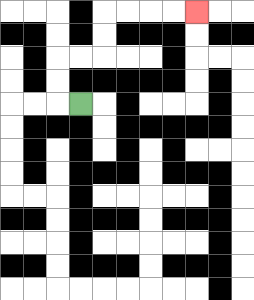{'start': '[3, 4]', 'end': '[8, 0]', 'path_directions': 'L,U,U,R,R,U,U,R,R,R,R', 'path_coordinates': '[[3, 4], [2, 4], [2, 3], [2, 2], [3, 2], [4, 2], [4, 1], [4, 0], [5, 0], [6, 0], [7, 0], [8, 0]]'}